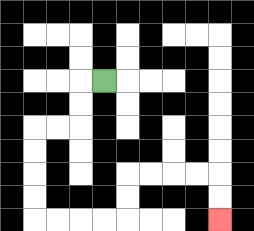{'start': '[4, 3]', 'end': '[9, 9]', 'path_directions': 'L,D,D,L,L,D,D,D,D,R,R,R,R,U,U,R,R,R,R,D,D', 'path_coordinates': '[[4, 3], [3, 3], [3, 4], [3, 5], [2, 5], [1, 5], [1, 6], [1, 7], [1, 8], [1, 9], [2, 9], [3, 9], [4, 9], [5, 9], [5, 8], [5, 7], [6, 7], [7, 7], [8, 7], [9, 7], [9, 8], [9, 9]]'}